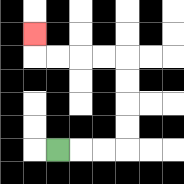{'start': '[2, 6]', 'end': '[1, 1]', 'path_directions': 'R,R,R,U,U,U,U,L,L,L,L,U', 'path_coordinates': '[[2, 6], [3, 6], [4, 6], [5, 6], [5, 5], [5, 4], [5, 3], [5, 2], [4, 2], [3, 2], [2, 2], [1, 2], [1, 1]]'}